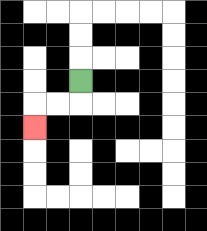{'start': '[3, 3]', 'end': '[1, 5]', 'path_directions': 'D,L,L,D', 'path_coordinates': '[[3, 3], [3, 4], [2, 4], [1, 4], [1, 5]]'}